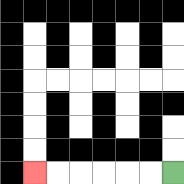{'start': '[7, 7]', 'end': '[1, 7]', 'path_directions': 'L,L,L,L,L,L', 'path_coordinates': '[[7, 7], [6, 7], [5, 7], [4, 7], [3, 7], [2, 7], [1, 7]]'}